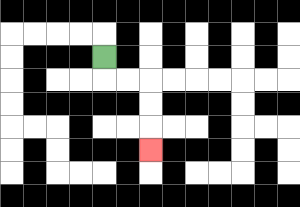{'start': '[4, 2]', 'end': '[6, 6]', 'path_directions': 'D,R,R,D,D,D', 'path_coordinates': '[[4, 2], [4, 3], [5, 3], [6, 3], [6, 4], [6, 5], [6, 6]]'}